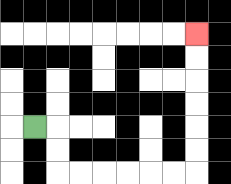{'start': '[1, 5]', 'end': '[8, 1]', 'path_directions': 'R,D,D,R,R,R,R,R,R,U,U,U,U,U,U', 'path_coordinates': '[[1, 5], [2, 5], [2, 6], [2, 7], [3, 7], [4, 7], [5, 7], [6, 7], [7, 7], [8, 7], [8, 6], [8, 5], [8, 4], [8, 3], [8, 2], [8, 1]]'}